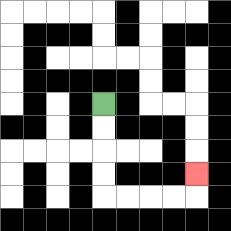{'start': '[4, 4]', 'end': '[8, 7]', 'path_directions': 'D,D,D,D,R,R,R,R,U', 'path_coordinates': '[[4, 4], [4, 5], [4, 6], [4, 7], [4, 8], [5, 8], [6, 8], [7, 8], [8, 8], [8, 7]]'}